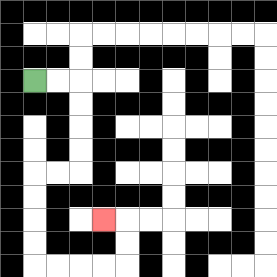{'start': '[1, 3]', 'end': '[4, 9]', 'path_directions': 'R,R,D,D,D,D,L,L,D,D,D,D,R,R,R,R,U,U,L', 'path_coordinates': '[[1, 3], [2, 3], [3, 3], [3, 4], [3, 5], [3, 6], [3, 7], [2, 7], [1, 7], [1, 8], [1, 9], [1, 10], [1, 11], [2, 11], [3, 11], [4, 11], [5, 11], [5, 10], [5, 9], [4, 9]]'}